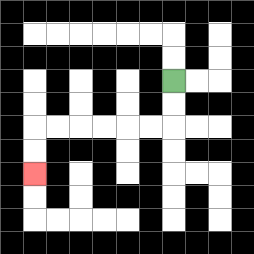{'start': '[7, 3]', 'end': '[1, 7]', 'path_directions': 'D,D,L,L,L,L,L,L,D,D', 'path_coordinates': '[[7, 3], [7, 4], [7, 5], [6, 5], [5, 5], [4, 5], [3, 5], [2, 5], [1, 5], [1, 6], [1, 7]]'}